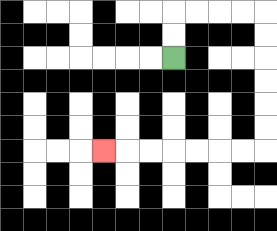{'start': '[7, 2]', 'end': '[4, 6]', 'path_directions': 'U,U,R,R,R,R,D,D,D,D,D,D,L,L,L,L,L,L,L', 'path_coordinates': '[[7, 2], [7, 1], [7, 0], [8, 0], [9, 0], [10, 0], [11, 0], [11, 1], [11, 2], [11, 3], [11, 4], [11, 5], [11, 6], [10, 6], [9, 6], [8, 6], [7, 6], [6, 6], [5, 6], [4, 6]]'}